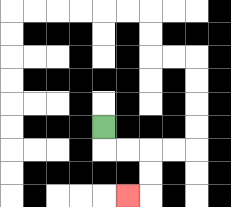{'start': '[4, 5]', 'end': '[5, 8]', 'path_directions': 'D,R,R,D,D,L', 'path_coordinates': '[[4, 5], [4, 6], [5, 6], [6, 6], [6, 7], [6, 8], [5, 8]]'}